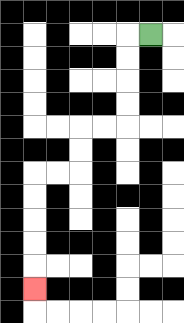{'start': '[6, 1]', 'end': '[1, 12]', 'path_directions': 'L,D,D,D,D,L,L,D,D,L,L,D,D,D,D,D', 'path_coordinates': '[[6, 1], [5, 1], [5, 2], [5, 3], [5, 4], [5, 5], [4, 5], [3, 5], [3, 6], [3, 7], [2, 7], [1, 7], [1, 8], [1, 9], [1, 10], [1, 11], [1, 12]]'}